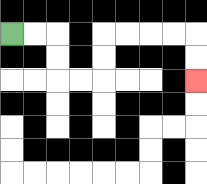{'start': '[0, 1]', 'end': '[8, 3]', 'path_directions': 'R,R,D,D,R,R,U,U,R,R,R,R,D,D', 'path_coordinates': '[[0, 1], [1, 1], [2, 1], [2, 2], [2, 3], [3, 3], [4, 3], [4, 2], [4, 1], [5, 1], [6, 1], [7, 1], [8, 1], [8, 2], [8, 3]]'}